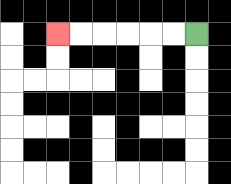{'start': '[8, 1]', 'end': '[2, 1]', 'path_directions': 'L,L,L,L,L,L', 'path_coordinates': '[[8, 1], [7, 1], [6, 1], [5, 1], [4, 1], [3, 1], [2, 1]]'}